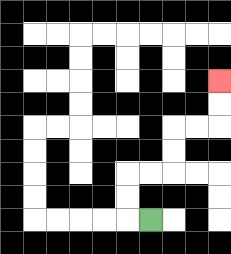{'start': '[6, 9]', 'end': '[9, 3]', 'path_directions': 'L,U,U,R,R,U,U,R,R,U,U', 'path_coordinates': '[[6, 9], [5, 9], [5, 8], [5, 7], [6, 7], [7, 7], [7, 6], [7, 5], [8, 5], [9, 5], [9, 4], [9, 3]]'}